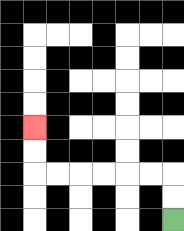{'start': '[7, 9]', 'end': '[1, 5]', 'path_directions': 'U,U,L,L,L,L,L,L,U,U', 'path_coordinates': '[[7, 9], [7, 8], [7, 7], [6, 7], [5, 7], [4, 7], [3, 7], [2, 7], [1, 7], [1, 6], [1, 5]]'}